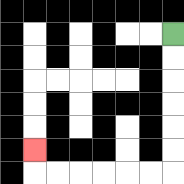{'start': '[7, 1]', 'end': '[1, 6]', 'path_directions': 'D,D,D,D,D,D,L,L,L,L,L,L,U', 'path_coordinates': '[[7, 1], [7, 2], [7, 3], [7, 4], [7, 5], [7, 6], [7, 7], [6, 7], [5, 7], [4, 7], [3, 7], [2, 7], [1, 7], [1, 6]]'}